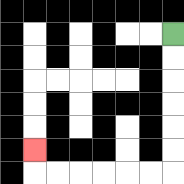{'start': '[7, 1]', 'end': '[1, 6]', 'path_directions': 'D,D,D,D,D,D,L,L,L,L,L,L,U', 'path_coordinates': '[[7, 1], [7, 2], [7, 3], [7, 4], [7, 5], [7, 6], [7, 7], [6, 7], [5, 7], [4, 7], [3, 7], [2, 7], [1, 7], [1, 6]]'}